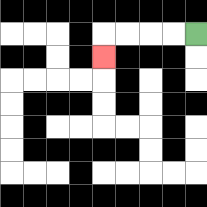{'start': '[8, 1]', 'end': '[4, 2]', 'path_directions': 'L,L,L,L,D', 'path_coordinates': '[[8, 1], [7, 1], [6, 1], [5, 1], [4, 1], [4, 2]]'}